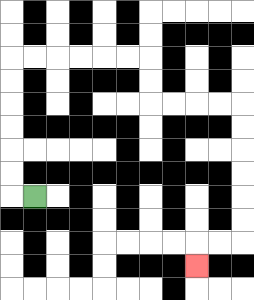{'start': '[1, 8]', 'end': '[8, 11]', 'path_directions': 'L,U,U,U,U,U,U,R,R,R,R,R,R,D,D,R,R,R,R,D,D,D,D,D,D,L,L,D', 'path_coordinates': '[[1, 8], [0, 8], [0, 7], [0, 6], [0, 5], [0, 4], [0, 3], [0, 2], [1, 2], [2, 2], [3, 2], [4, 2], [5, 2], [6, 2], [6, 3], [6, 4], [7, 4], [8, 4], [9, 4], [10, 4], [10, 5], [10, 6], [10, 7], [10, 8], [10, 9], [10, 10], [9, 10], [8, 10], [8, 11]]'}